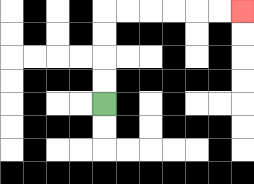{'start': '[4, 4]', 'end': '[10, 0]', 'path_directions': 'U,U,U,U,R,R,R,R,R,R', 'path_coordinates': '[[4, 4], [4, 3], [4, 2], [4, 1], [4, 0], [5, 0], [6, 0], [7, 0], [8, 0], [9, 0], [10, 0]]'}